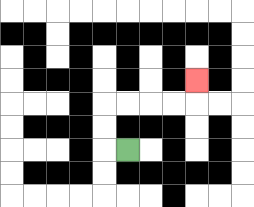{'start': '[5, 6]', 'end': '[8, 3]', 'path_directions': 'L,U,U,R,R,R,R,U', 'path_coordinates': '[[5, 6], [4, 6], [4, 5], [4, 4], [5, 4], [6, 4], [7, 4], [8, 4], [8, 3]]'}